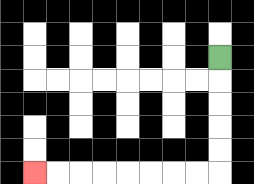{'start': '[9, 2]', 'end': '[1, 7]', 'path_directions': 'D,D,D,D,D,L,L,L,L,L,L,L,L', 'path_coordinates': '[[9, 2], [9, 3], [9, 4], [9, 5], [9, 6], [9, 7], [8, 7], [7, 7], [6, 7], [5, 7], [4, 7], [3, 7], [2, 7], [1, 7]]'}